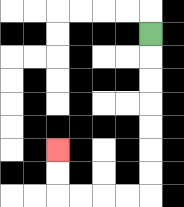{'start': '[6, 1]', 'end': '[2, 6]', 'path_directions': 'D,D,D,D,D,D,D,L,L,L,L,U,U', 'path_coordinates': '[[6, 1], [6, 2], [6, 3], [6, 4], [6, 5], [6, 6], [6, 7], [6, 8], [5, 8], [4, 8], [3, 8], [2, 8], [2, 7], [2, 6]]'}